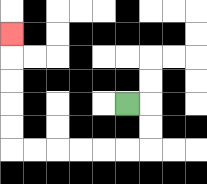{'start': '[5, 4]', 'end': '[0, 1]', 'path_directions': 'R,D,D,L,L,L,L,L,L,U,U,U,U,U', 'path_coordinates': '[[5, 4], [6, 4], [6, 5], [6, 6], [5, 6], [4, 6], [3, 6], [2, 6], [1, 6], [0, 6], [0, 5], [0, 4], [0, 3], [0, 2], [0, 1]]'}